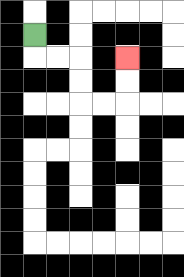{'start': '[1, 1]', 'end': '[5, 2]', 'path_directions': 'D,R,R,D,D,R,R,U,U', 'path_coordinates': '[[1, 1], [1, 2], [2, 2], [3, 2], [3, 3], [3, 4], [4, 4], [5, 4], [5, 3], [5, 2]]'}